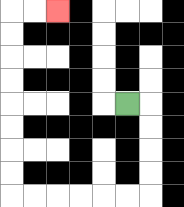{'start': '[5, 4]', 'end': '[2, 0]', 'path_directions': 'R,D,D,D,D,L,L,L,L,L,L,U,U,U,U,U,U,U,U,R,R', 'path_coordinates': '[[5, 4], [6, 4], [6, 5], [6, 6], [6, 7], [6, 8], [5, 8], [4, 8], [3, 8], [2, 8], [1, 8], [0, 8], [0, 7], [0, 6], [0, 5], [0, 4], [0, 3], [0, 2], [0, 1], [0, 0], [1, 0], [2, 0]]'}